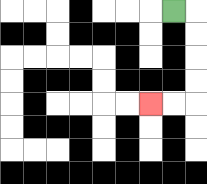{'start': '[7, 0]', 'end': '[6, 4]', 'path_directions': 'R,D,D,D,D,L,L', 'path_coordinates': '[[7, 0], [8, 0], [8, 1], [8, 2], [8, 3], [8, 4], [7, 4], [6, 4]]'}